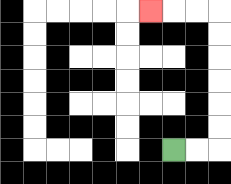{'start': '[7, 6]', 'end': '[6, 0]', 'path_directions': 'R,R,U,U,U,U,U,U,L,L,L', 'path_coordinates': '[[7, 6], [8, 6], [9, 6], [9, 5], [9, 4], [9, 3], [9, 2], [9, 1], [9, 0], [8, 0], [7, 0], [6, 0]]'}